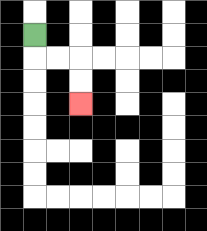{'start': '[1, 1]', 'end': '[3, 4]', 'path_directions': 'D,R,R,D,D', 'path_coordinates': '[[1, 1], [1, 2], [2, 2], [3, 2], [3, 3], [3, 4]]'}